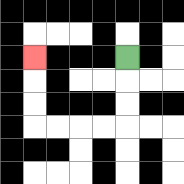{'start': '[5, 2]', 'end': '[1, 2]', 'path_directions': 'D,D,D,L,L,L,L,U,U,U', 'path_coordinates': '[[5, 2], [5, 3], [5, 4], [5, 5], [4, 5], [3, 5], [2, 5], [1, 5], [1, 4], [1, 3], [1, 2]]'}